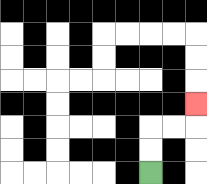{'start': '[6, 7]', 'end': '[8, 4]', 'path_directions': 'U,U,R,R,U', 'path_coordinates': '[[6, 7], [6, 6], [6, 5], [7, 5], [8, 5], [8, 4]]'}